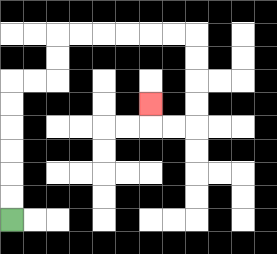{'start': '[0, 9]', 'end': '[6, 4]', 'path_directions': 'U,U,U,U,U,U,R,R,U,U,R,R,R,R,R,R,D,D,D,D,L,L,U', 'path_coordinates': '[[0, 9], [0, 8], [0, 7], [0, 6], [0, 5], [0, 4], [0, 3], [1, 3], [2, 3], [2, 2], [2, 1], [3, 1], [4, 1], [5, 1], [6, 1], [7, 1], [8, 1], [8, 2], [8, 3], [8, 4], [8, 5], [7, 5], [6, 5], [6, 4]]'}